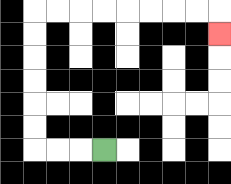{'start': '[4, 6]', 'end': '[9, 1]', 'path_directions': 'L,L,L,U,U,U,U,U,U,R,R,R,R,R,R,R,R,D', 'path_coordinates': '[[4, 6], [3, 6], [2, 6], [1, 6], [1, 5], [1, 4], [1, 3], [1, 2], [1, 1], [1, 0], [2, 0], [3, 0], [4, 0], [5, 0], [6, 0], [7, 0], [8, 0], [9, 0], [9, 1]]'}